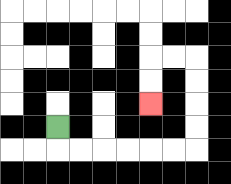{'start': '[2, 5]', 'end': '[6, 4]', 'path_directions': 'D,R,R,R,R,R,R,U,U,U,U,L,L,D,D', 'path_coordinates': '[[2, 5], [2, 6], [3, 6], [4, 6], [5, 6], [6, 6], [7, 6], [8, 6], [8, 5], [8, 4], [8, 3], [8, 2], [7, 2], [6, 2], [6, 3], [6, 4]]'}